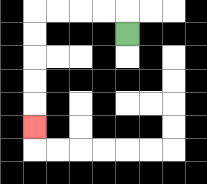{'start': '[5, 1]', 'end': '[1, 5]', 'path_directions': 'U,L,L,L,L,D,D,D,D,D', 'path_coordinates': '[[5, 1], [5, 0], [4, 0], [3, 0], [2, 0], [1, 0], [1, 1], [1, 2], [1, 3], [1, 4], [1, 5]]'}